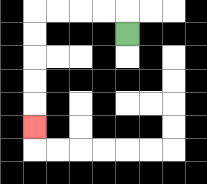{'start': '[5, 1]', 'end': '[1, 5]', 'path_directions': 'U,L,L,L,L,D,D,D,D,D', 'path_coordinates': '[[5, 1], [5, 0], [4, 0], [3, 0], [2, 0], [1, 0], [1, 1], [1, 2], [1, 3], [1, 4], [1, 5]]'}